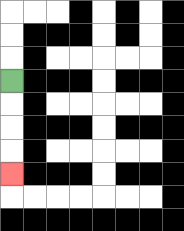{'start': '[0, 3]', 'end': '[0, 7]', 'path_directions': 'D,D,D,D', 'path_coordinates': '[[0, 3], [0, 4], [0, 5], [0, 6], [0, 7]]'}